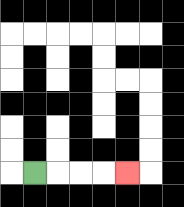{'start': '[1, 7]', 'end': '[5, 7]', 'path_directions': 'R,R,R,R', 'path_coordinates': '[[1, 7], [2, 7], [3, 7], [4, 7], [5, 7]]'}